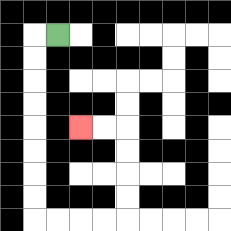{'start': '[2, 1]', 'end': '[3, 5]', 'path_directions': 'L,D,D,D,D,D,D,D,D,R,R,R,R,U,U,U,U,L,L', 'path_coordinates': '[[2, 1], [1, 1], [1, 2], [1, 3], [1, 4], [1, 5], [1, 6], [1, 7], [1, 8], [1, 9], [2, 9], [3, 9], [4, 9], [5, 9], [5, 8], [5, 7], [5, 6], [5, 5], [4, 5], [3, 5]]'}